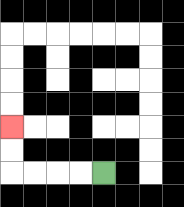{'start': '[4, 7]', 'end': '[0, 5]', 'path_directions': 'L,L,L,L,U,U', 'path_coordinates': '[[4, 7], [3, 7], [2, 7], [1, 7], [0, 7], [0, 6], [0, 5]]'}